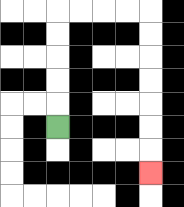{'start': '[2, 5]', 'end': '[6, 7]', 'path_directions': 'U,U,U,U,U,R,R,R,R,D,D,D,D,D,D,D', 'path_coordinates': '[[2, 5], [2, 4], [2, 3], [2, 2], [2, 1], [2, 0], [3, 0], [4, 0], [5, 0], [6, 0], [6, 1], [6, 2], [6, 3], [6, 4], [6, 5], [6, 6], [6, 7]]'}